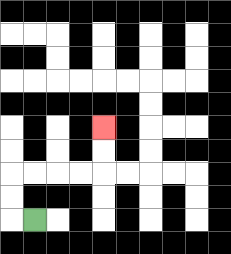{'start': '[1, 9]', 'end': '[4, 5]', 'path_directions': 'L,U,U,R,R,R,R,U,U', 'path_coordinates': '[[1, 9], [0, 9], [0, 8], [0, 7], [1, 7], [2, 7], [3, 7], [4, 7], [4, 6], [4, 5]]'}